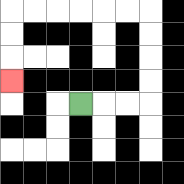{'start': '[3, 4]', 'end': '[0, 3]', 'path_directions': 'R,R,R,U,U,U,U,L,L,L,L,L,L,D,D,D', 'path_coordinates': '[[3, 4], [4, 4], [5, 4], [6, 4], [6, 3], [6, 2], [6, 1], [6, 0], [5, 0], [4, 0], [3, 0], [2, 0], [1, 0], [0, 0], [0, 1], [0, 2], [0, 3]]'}